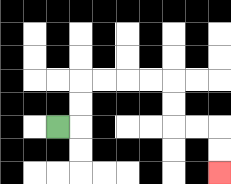{'start': '[2, 5]', 'end': '[9, 7]', 'path_directions': 'R,U,U,R,R,R,R,D,D,R,R,D,D', 'path_coordinates': '[[2, 5], [3, 5], [3, 4], [3, 3], [4, 3], [5, 3], [6, 3], [7, 3], [7, 4], [7, 5], [8, 5], [9, 5], [9, 6], [9, 7]]'}